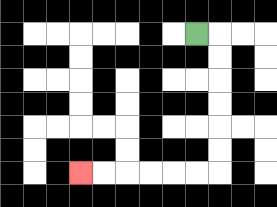{'start': '[8, 1]', 'end': '[3, 7]', 'path_directions': 'R,D,D,D,D,D,D,L,L,L,L,L,L', 'path_coordinates': '[[8, 1], [9, 1], [9, 2], [9, 3], [9, 4], [9, 5], [9, 6], [9, 7], [8, 7], [7, 7], [6, 7], [5, 7], [4, 7], [3, 7]]'}